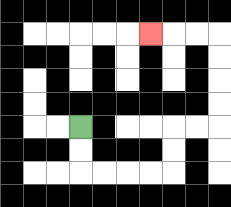{'start': '[3, 5]', 'end': '[6, 1]', 'path_directions': 'D,D,R,R,R,R,U,U,R,R,U,U,U,U,L,L,L', 'path_coordinates': '[[3, 5], [3, 6], [3, 7], [4, 7], [5, 7], [6, 7], [7, 7], [7, 6], [7, 5], [8, 5], [9, 5], [9, 4], [9, 3], [9, 2], [9, 1], [8, 1], [7, 1], [6, 1]]'}